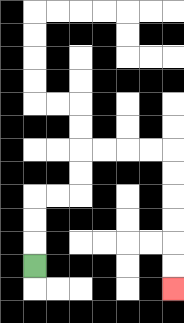{'start': '[1, 11]', 'end': '[7, 12]', 'path_directions': 'U,U,U,R,R,U,U,R,R,R,R,D,D,D,D,D,D', 'path_coordinates': '[[1, 11], [1, 10], [1, 9], [1, 8], [2, 8], [3, 8], [3, 7], [3, 6], [4, 6], [5, 6], [6, 6], [7, 6], [7, 7], [7, 8], [7, 9], [7, 10], [7, 11], [7, 12]]'}